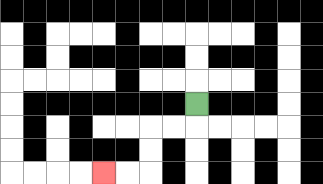{'start': '[8, 4]', 'end': '[4, 7]', 'path_directions': 'D,L,L,D,D,L,L', 'path_coordinates': '[[8, 4], [8, 5], [7, 5], [6, 5], [6, 6], [6, 7], [5, 7], [4, 7]]'}